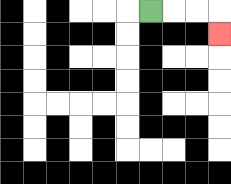{'start': '[6, 0]', 'end': '[9, 1]', 'path_directions': 'R,R,R,D', 'path_coordinates': '[[6, 0], [7, 0], [8, 0], [9, 0], [9, 1]]'}